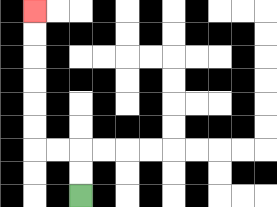{'start': '[3, 8]', 'end': '[1, 0]', 'path_directions': 'U,U,L,L,U,U,U,U,U,U', 'path_coordinates': '[[3, 8], [3, 7], [3, 6], [2, 6], [1, 6], [1, 5], [1, 4], [1, 3], [1, 2], [1, 1], [1, 0]]'}